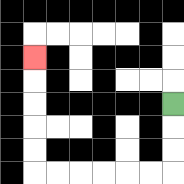{'start': '[7, 4]', 'end': '[1, 2]', 'path_directions': 'D,D,D,L,L,L,L,L,L,U,U,U,U,U', 'path_coordinates': '[[7, 4], [7, 5], [7, 6], [7, 7], [6, 7], [5, 7], [4, 7], [3, 7], [2, 7], [1, 7], [1, 6], [1, 5], [1, 4], [1, 3], [1, 2]]'}